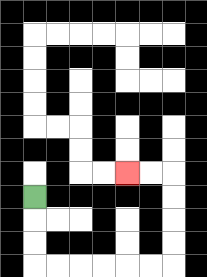{'start': '[1, 8]', 'end': '[5, 7]', 'path_directions': 'D,D,D,R,R,R,R,R,R,U,U,U,U,L,L', 'path_coordinates': '[[1, 8], [1, 9], [1, 10], [1, 11], [2, 11], [3, 11], [4, 11], [5, 11], [6, 11], [7, 11], [7, 10], [7, 9], [7, 8], [7, 7], [6, 7], [5, 7]]'}